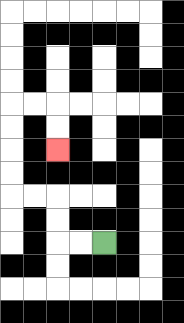{'start': '[4, 10]', 'end': '[2, 6]', 'path_directions': 'L,L,U,U,L,L,U,U,U,U,R,R,D,D', 'path_coordinates': '[[4, 10], [3, 10], [2, 10], [2, 9], [2, 8], [1, 8], [0, 8], [0, 7], [0, 6], [0, 5], [0, 4], [1, 4], [2, 4], [2, 5], [2, 6]]'}